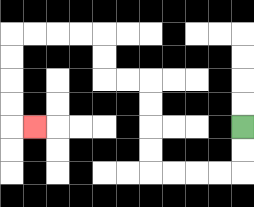{'start': '[10, 5]', 'end': '[1, 5]', 'path_directions': 'D,D,L,L,L,L,U,U,U,U,L,L,U,U,L,L,L,L,D,D,D,D,R', 'path_coordinates': '[[10, 5], [10, 6], [10, 7], [9, 7], [8, 7], [7, 7], [6, 7], [6, 6], [6, 5], [6, 4], [6, 3], [5, 3], [4, 3], [4, 2], [4, 1], [3, 1], [2, 1], [1, 1], [0, 1], [0, 2], [0, 3], [0, 4], [0, 5], [1, 5]]'}